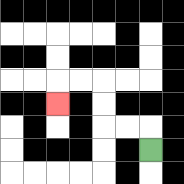{'start': '[6, 6]', 'end': '[2, 4]', 'path_directions': 'U,L,L,U,U,L,L,D', 'path_coordinates': '[[6, 6], [6, 5], [5, 5], [4, 5], [4, 4], [4, 3], [3, 3], [2, 3], [2, 4]]'}